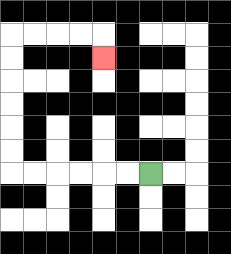{'start': '[6, 7]', 'end': '[4, 2]', 'path_directions': 'L,L,L,L,L,L,U,U,U,U,U,U,R,R,R,R,D', 'path_coordinates': '[[6, 7], [5, 7], [4, 7], [3, 7], [2, 7], [1, 7], [0, 7], [0, 6], [0, 5], [0, 4], [0, 3], [0, 2], [0, 1], [1, 1], [2, 1], [3, 1], [4, 1], [4, 2]]'}